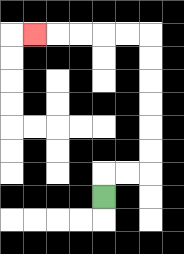{'start': '[4, 8]', 'end': '[1, 1]', 'path_directions': 'U,R,R,U,U,U,U,U,U,L,L,L,L,L', 'path_coordinates': '[[4, 8], [4, 7], [5, 7], [6, 7], [6, 6], [6, 5], [6, 4], [6, 3], [6, 2], [6, 1], [5, 1], [4, 1], [3, 1], [2, 1], [1, 1]]'}